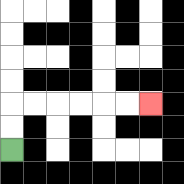{'start': '[0, 6]', 'end': '[6, 4]', 'path_directions': 'U,U,R,R,R,R,R,R', 'path_coordinates': '[[0, 6], [0, 5], [0, 4], [1, 4], [2, 4], [3, 4], [4, 4], [5, 4], [6, 4]]'}